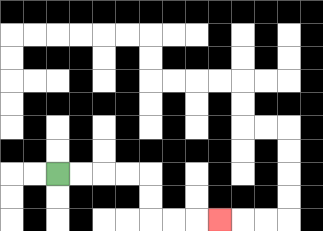{'start': '[2, 7]', 'end': '[9, 9]', 'path_directions': 'R,R,R,R,D,D,R,R,R', 'path_coordinates': '[[2, 7], [3, 7], [4, 7], [5, 7], [6, 7], [6, 8], [6, 9], [7, 9], [8, 9], [9, 9]]'}